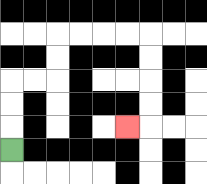{'start': '[0, 6]', 'end': '[5, 5]', 'path_directions': 'U,U,U,R,R,U,U,R,R,R,R,D,D,D,D,L', 'path_coordinates': '[[0, 6], [0, 5], [0, 4], [0, 3], [1, 3], [2, 3], [2, 2], [2, 1], [3, 1], [4, 1], [5, 1], [6, 1], [6, 2], [6, 3], [6, 4], [6, 5], [5, 5]]'}